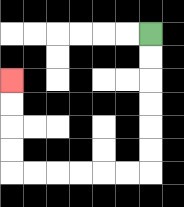{'start': '[6, 1]', 'end': '[0, 3]', 'path_directions': 'D,D,D,D,D,D,L,L,L,L,L,L,U,U,U,U', 'path_coordinates': '[[6, 1], [6, 2], [6, 3], [6, 4], [6, 5], [6, 6], [6, 7], [5, 7], [4, 7], [3, 7], [2, 7], [1, 7], [0, 7], [0, 6], [0, 5], [0, 4], [0, 3]]'}